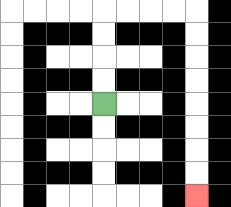{'start': '[4, 4]', 'end': '[8, 8]', 'path_directions': 'U,U,U,U,R,R,R,R,D,D,D,D,D,D,D,D', 'path_coordinates': '[[4, 4], [4, 3], [4, 2], [4, 1], [4, 0], [5, 0], [6, 0], [7, 0], [8, 0], [8, 1], [8, 2], [8, 3], [8, 4], [8, 5], [8, 6], [8, 7], [8, 8]]'}